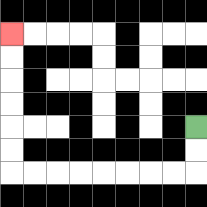{'start': '[8, 5]', 'end': '[0, 1]', 'path_directions': 'D,D,L,L,L,L,L,L,L,L,U,U,U,U,U,U', 'path_coordinates': '[[8, 5], [8, 6], [8, 7], [7, 7], [6, 7], [5, 7], [4, 7], [3, 7], [2, 7], [1, 7], [0, 7], [0, 6], [0, 5], [0, 4], [0, 3], [0, 2], [0, 1]]'}